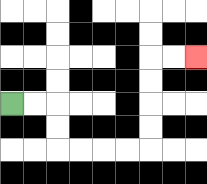{'start': '[0, 4]', 'end': '[8, 2]', 'path_directions': 'R,R,D,D,R,R,R,R,U,U,U,U,R,R', 'path_coordinates': '[[0, 4], [1, 4], [2, 4], [2, 5], [2, 6], [3, 6], [4, 6], [5, 6], [6, 6], [6, 5], [6, 4], [6, 3], [6, 2], [7, 2], [8, 2]]'}